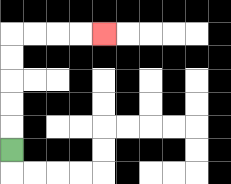{'start': '[0, 6]', 'end': '[4, 1]', 'path_directions': 'U,U,U,U,U,R,R,R,R', 'path_coordinates': '[[0, 6], [0, 5], [0, 4], [0, 3], [0, 2], [0, 1], [1, 1], [2, 1], [3, 1], [4, 1]]'}